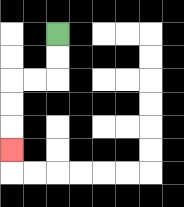{'start': '[2, 1]', 'end': '[0, 6]', 'path_directions': 'D,D,L,L,D,D,D', 'path_coordinates': '[[2, 1], [2, 2], [2, 3], [1, 3], [0, 3], [0, 4], [0, 5], [0, 6]]'}